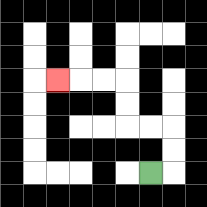{'start': '[6, 7]', 'end': '[2, 3]', 'path_directions': 'R,U,U,L,L,U,U,L,L,L', 'path_coordinates': '[[6, 7], [7, 7], [7, 6], [7, 5], [6, 5], [5, 5], [5, 4], [5, 3], [4, 3], [3, 3], [2, 3]]'}